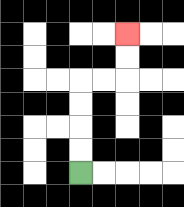{'start': '[3, 7]', 'end': '[5, 1]', 'path_directions': 'U,U,U,U,R,R,U,U', 'path_coordinates': '[[3, 7], [3, 6], [3, 5], [3, 4], [3, 3], [4, 3], [5, 3], [5, 2], [5, 1]]'}